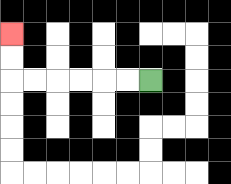{'start': '[6, 3]', 'end': '[0, 1]', 'path_directions': 'L,L,L,L,L,L,U,U', 'path_coordinates': '[[6, 3], [5, 3], [4, 3], [3, 3], [2, 3], [1, 3], [0, 3], [0, 2], [0, 1]]'}